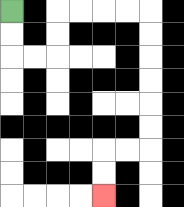{'start': '[0, 0]', 'end': '[4, 8]', 'path_directions': 'D,D,R,R,U,U,R,R,R,R,D,D,D,D,D,D,L,L,D,D', 'path_coordinates': '[[0, 0], [0, 1], [0, 2], [1, 2], [2, 2], [2, 1], [2, 0], [3, 0], [4, 0], [5, 0], [6, 0], [6, 1], [6, 2], [6, 3], [6, 4], [6, 5], [6, 6], [5, 6], [4, 6], [4, 7], [4, 8]]'}